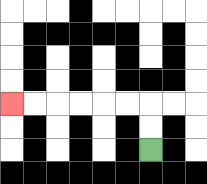{'start': '[6, 6]', 'end': '[0, 4]', 'path_directions': 'U,U,L,L,L,L,L,L', 'path_coordinates': '[[6, 6], [6, 5], [6, 4], [5, 4], [4, 4], [3, 4], [2, 4], [1, 4], [0, 4]]'}